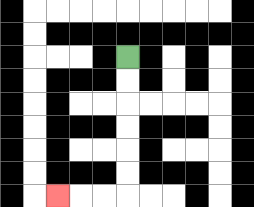{'start': '[5, 2]', 'end': '[2, 8]', 'path_directions': 'D,D,D,D,D,D,L,L,L', 'path_coordinates': '[[5, 2], [5, 3], [5, 4], [5, 5], [5, 6], [5, 7], [5, 8], [4, 8], [3, 8], [2, 8]]'}